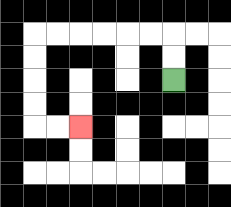{'start': '[7, 3]', 'end': '[3, 5]', 'path_directions': 'U,U,L,L,L,L,L,L,D,D,D,D,R,R', 'path_coordinates': '[[7, 3], [7, 2], [7, 1], [6, 1], [5, 1], [4, 1], [3, 1], [2, 1], [1, 1], [1, 2], [1, 3], [1, 4], [1, 5], [2, 5], [3, 5]]'}